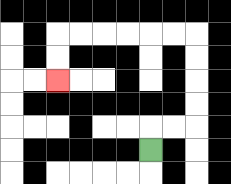{'start': '[6, 6]', 'end': '[2, 3]', 'path_directions': 'U,R,R,U,U,U,U,L,L,L,L,L,L,D,D', 'path_coordinates': '[[6, 6], [6, 5], [7, 5], [8, 5], [8, 4], [8, 3], [8, 2], [8, 1], [7, 1], [6, 1], [5, 1], [4, 1], [3, 1], [2, 1], [2, 2], [2, 3]]'}